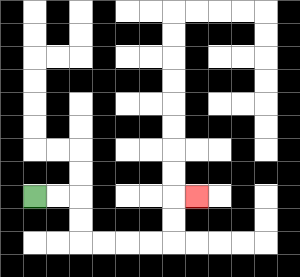{'start': '[1, 8]', 'end': '[8, 8]', 'path_directions': 'R,R,D,D,R,R,R,R,U,U,R', 'path_coordinates': '[[1, 8], [2, 8], [3, 8], [3, 9], [3, 10], [4, 10], [5, 10], [6, 10], [7, 10], [7, 9], [7, 8], [8, 8]]'}